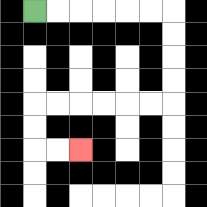{'start': '[1, 0]', 'end': '[3, 6]', 'path_directions': 'R,R,R,R,R,R,D,D,D,D,L,L,L,L,L,L,D,D,R,R', 'path_coordinates': '[[1, 0], [2, 0], [3, 0], [4, 0], [5, 0], [6, 0], [7, 0], [7, 1], [7, 2], [7, 3], [7, 4], [6, 4], [5, 4], [4, 4], [3, 4], [2, 4], [1, 4], [1, 5], [1, 6], [2, 6], [3, 6]]'}